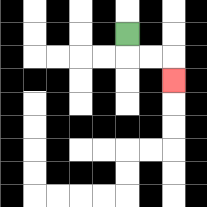{'start': '[5, 1]', 'end': '[7, 3]', 'path_directions': 'D,R,R,D', 'path_coordinates': '[[5, 1], [5, 2], [6, 2], [7, 2], [7, 3]]'}